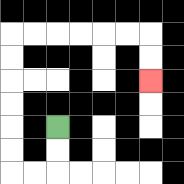{'start': '[2, 5]', 'end': '[6, 3]', 'path_directions': 'D,D,L,L,U,U,U,U,U,U,R,R,R,R,R,R,D,D', 'path_coordinates': '[[2, 5], [2, 6], [2, 7], [1, 7], [0, 7], [0, 6], [0, 5], [0, 4], [0, 3], [0, 2], [0, 1], [1, 1], [2, 1], [3, 1], [4, 1], [5, 1], [6, 1], [6, 2], [6, 3]]'}